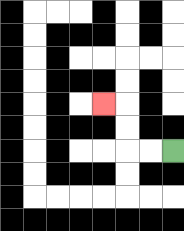{'start': '[7, 6]', 'end': '[4, 4]', 'path_directions': 'L,L,U,U,L', 'path_coordinates': '[[7, 6], [6, 6], [5, 6], [5, 5], [5, 4], [4, 4]]'}